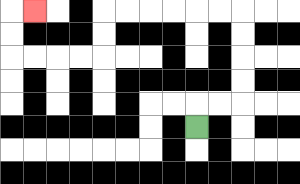{'start': '[8, 5]', 'end': '[1, 0]', 'path_directions': 'U,R,R,U,U,U,U,L,L,L,L,L,L,D,D,L,L,L,L,U,U,R', 'path_coordinates': '[[8, 5], [8, 4], [9, 4], [10, 4], [10, 3], [10, 2], [10, 1], [10, 0], [9, 0], [8, 0], [7, 0], [6, 0], [5, 0], [4, 0], [4, 1], [4, 2], [3, 2], [2, 2], [1, 2], [0, 2], [0, 1], [0, 0], [1, 0]]'}